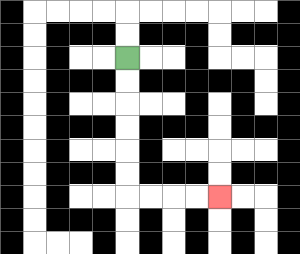{'start': '[5, 2]', 'end': '[9, 8]', 'path_directions': 'D,D,D,D,D,D,R,R,R,R', 'path_coordinates': '[[5, 2], [5, 3], [5, 4], [5, 5], [5, 6], [5, 7], [5, 8], [6, 8], [7, 8], [8, 8], [9, 8]]'}